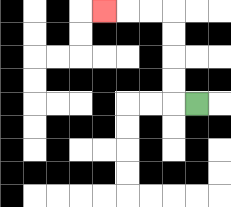{'start': '[8, 4]', 'end': '[4, 0]', 'path_directions': 'L,U,U,U,U,L,L,L', 'path_coordinates': '[[8, 4], [7, 4], [7, 3], [7, 2], [7, 1], [7, 0], [6, 0], [5, 0], [4, 0]]'}